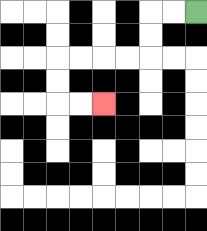{'start': '[8, 0]', 'end': '[4, 4]', 'path_directions': 'L,L,D,D,L,L,L,L,D,D,R,R', 'path_coordinates': '[[8, 0], [7, 0], [6, 0], [6, 1], [6, 2], [5, 2], [4, 2], [3, 2], [2, 2], [2, 3], [2, 4], [3, 4], [4, 4]]'}